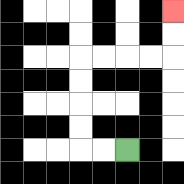{'start': '[5, 6]', 'end': '[7, 0]', 'path_directions': 'L,L,U,U,U,U,R,R,R,R,U,U', 'path_coordinates': '[[5, 6], [4, 6], [3, 6], [3, 5], [3, 4], [3, 3], [3, 2], [4, 2], [5, 2], [6, 2], [7, 2], [7, 1], [7, 0]]'}